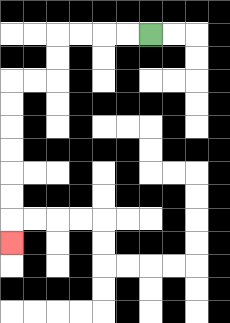{'start': '[6, 1]', 'end': '[0, 10]', 'path_directions': 'L,L,L,L,D,D,L,L,D,D,D,D,D,D,D', 'path_coordinates': '[[6, 1], [5, 1], [4, 1], [3, 1], [2, 1], [2, 2], [2, 3], [1, 3], [0, 3], [0, 4], [0, 5], [0, 6], [0, 7], [0, 8], [0, 9], [0, 10]]'}